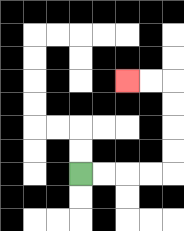{'start': '[3, 7]', 'end': '[5, 3]', 'path_directions': 'R,R,R,R,U,U,U,U,L,L', 'path_coordinates': '[[3, 7], [4, 7], [5, 7], [6, 7], [7, 7], [7, 6], [7, 5], [7, 4], [7, 3], [6, 3], [5, 3]]'}